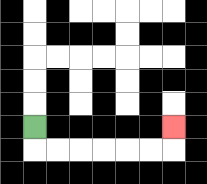{'start': '[1, 5]', 'end': '[7, 5]', 'path_directions': 'D,R,R,R,R,R,R,U', 'path_coordinates': '[[1, 5], [1, 6], [2, 6], [3, 6], [4, 6], [5, 6], [6, 6], [7, 6], [7, 5]]'}